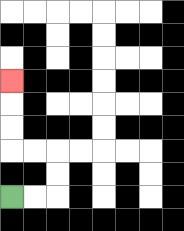{'start': '[0, 8]', 'end': '[0, 3]', 'path_directions': 'R,R,U,U,L,L,U,U,U', 'path_coordinates': '[[0, 8], [1, 8], [2, 8], [2, 7], [2, 6], [1, 6], [0, 6], [0, 5], [0, 4], [0, 3]]'}